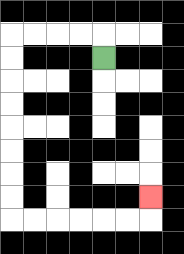{'start': '[4, 2]', 'end': '[6, 8]', 'path_directions': 'U,L,L,L,L,D,D,D,D,D,D,D,D,R,R,R,R,R,R,U', 'path_coordinates': '[[4, 2], [4, 1], [3, 1], [2, 1], [1, 1], [0, 1], [0, 2], [0, 3], [0, 4], [0, 5], [0, 6], [0, 7], [0, 8], [0, 9], [1, 9], [2, 9], [3, 9], [4, 9], [5, 9], [6, 9], [6, 8]]'}